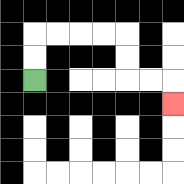{'start': '[1, 3]', 'end': '[7, 4]', 'path_directions': 'U,U,R,R,R,R,D,D,R,R,D', 'path_coordinates': '[[1, 3], [1, 2], [1, 1], [2, 1], [3, 1], [4, 1], [5, 1], [5, 2], [5, 3], [6, 3], [7, 3], [7, 4]]'}